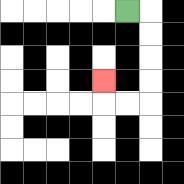{'start': '[5, 0]', 'end': '[4, 3]', 'path_directions': 'R,D,D,D,D,L,L,U', 'path_coordinates': '[[5, 0], [6, 0], [6, 1], [6, 2], [6, 3], [6, 4], [5, 4], [4, 4], [4, 3]]'}